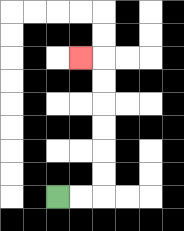{'start': '[2, 8]', 'end': '[3, 2]', 'path_directions': 'R,R,U,U,U,U,U,U,L', 'path_coordinates': '[[2, 8], [3, 8], [4, 8], [4, 7], [4, 6], [4, 5], [4, 4], [4, 3], [4, 2], [3, 2]]'}